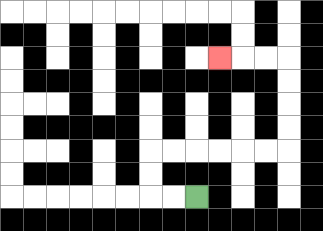{'start': '[8, 8]', 'end': '[9, 2]', 'path_directions': 'L,L,U,U,R,R,R,R,R,R,U,U,U,U,L,L,L', 'path_coordinates': '[[8, 8], [7, 8], [6, 8], [6, 7], [6, 6], [7, 6], [8, 6], [9, 6], [10, 6], [11, 6], [12, 6], [12, 5], [12, 4], [12, 3], [12, 2], [11, 2], [10, 2], [9, 2]]'}